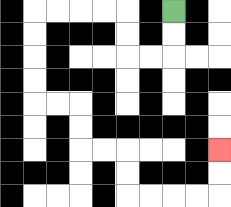{'start': '[7, 0]', 'end': '[9, 6]', 'path_directions': 'D,D,L,L,U,U,L,L,L,L,D,D,D,D,R,R,D,D,R,R,D,D,R,R,R,R,U,U', 'path_coordinates': '[[7, 0], [7, 1], [7, 2], [6, 2], [5, 2], [5, 1], [5, 0], [4, 0], [3, 0], [2, 0], [1, 0], [1, 1], [1, 2], [1, 3], [1, 4], [2, 4], [3, 4], [3, 5], [3, 6], [4, 6], [5, 6], [5, 7], [5, 8], [6, 8], [7, 8], [8, 8], [9, 8], [9, 7], [9, 6]]'}